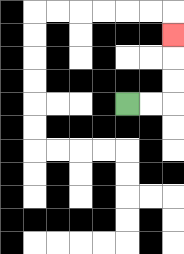{'start': '[5, 4]', 'end': '[7, 1]', 'path_directions': 'R,R,U,U,U', 'path_coordinates': '[[5, 4], [6, 4], [7, 4], [7, 3], [7, 2], [7, 1]]'}